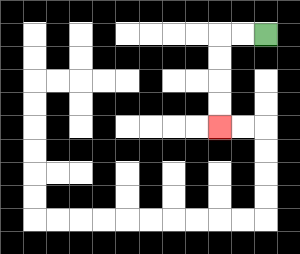{'start': '[11, 1]', 'end': '[9, 5]', 'path_directions': 'L,L,D,D,D,D', 'path_coordinates': '[[11, 1], [10, 1], [9, 1], [9, 2], [9, 3], [9, 4], [9, 5]]'}